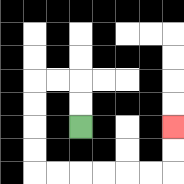{'start': '[3, 5]', 'end': '[7, 5]', 'path_directions': 'U,U,L,L,D,D,D,D,R,R,R,R,R,R,U,U', 'path_coordinates': '[[3, 5], [3, 4], [3, 3], [2, 3], [1, 3], [1, 4], [1, 5], [1, 6], [1, 7], [2, 7], [3, 7], [4, 7], [5, 7], [6, 7], [7, 7], [7, 6], [7, 5]]'}